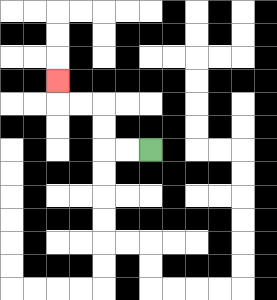{'start': '[6, 6]', 'end': '[2, 3]', 'path_directions': 'L,L,U,U,L,L,U', 'path_coordinates': '[[6, 6], [5, 6], [4, 6], [4, 5], [4, 4], [3, 4], [2, 4], [2, 3]]'}